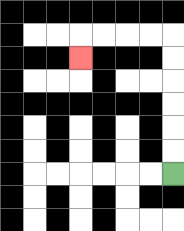{'start': '[7, 7]', 'end': '[3, 2]', 'path_directions': 'U,U,U,U,U,U,L,L,L,L,D', 'path_coordinates': '[[7, 7], [7, 6], [7, 5], [7, 4], [7, 3], [7, 2], [7, 1], [6, 1], [5, 1], [4, 1], [3, 1], [3, 2]]'}